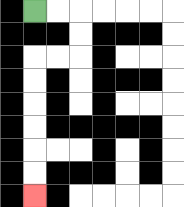{'start': '[1, 0]', 'end': '[1, 8]', 'path_directions': 'R,R,D,D,L,L,D,D,D,D,D,D', 'path_coordinates': '[[1, 0], [2, 0], [3, 0], [3, 1], [3, 2], [2, 2], [1, 2], [1, 3], [1, 4], [1, 5], [1, 6], [1, 7], [1, 8]]'}